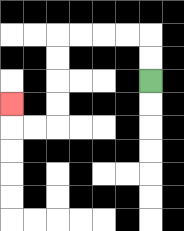{'start': '[6, 3]', 'end': '[0, 4]', 'path_directions': 'U,U,L,L,L,L,D,D,D,D,L,L,U', 'path_coordinates': '[[6, 3], [6, 2], [6, 1], [5, 1], [4, 1], [3, 1], [2, 1], [2, 2], [2, 3], [2, 4], [2, 5], [1, 5], [0, 5], [0, 4]]'}